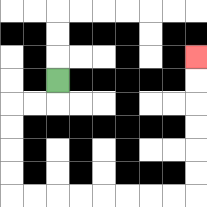{'start': '[2, 3]', 'end': '[8, 2]', 'path_directions': 'D,L,L,D,D,D,D,R,R,R,R,R,R,R,R,U,U,U,U,U,U', 'path_coordinates': '[[2, 3], [2, 4], [1, 4], [0, 4], [0, 5], [0, 6], [0, 7], [0, 8], [1, 8], [2, 8], [3, 8], [4, 8], [5, 8], [6, 8], [7, 8], [8, 8], [8, 7], [8, 6], [8, 5], [8, 4], [8, 3], [8, 2]]'}